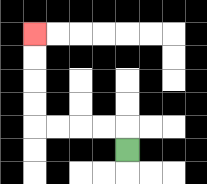{'start': '[5, 6]', 'end': '[1, 1]', 'path_directions': 'U,L,L,L,L,U,U,U,U', 'path_coordinates': '[[5, 6], [5, 5], [4, 5], [3, 5], [2, 5], [1, 5], [1, 4], [1, 3], [1, 2], [1, 1]]'}